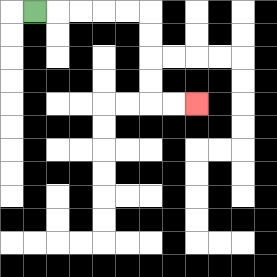{'start': '[1, 0]', 'end': '[8, 4]', 'path_directions': 'R,R,R,R,R,D,D,D,D,R,R', 'path_coordinates': '[[1, 0], [2, 0], [3, 0], [4, 0], [5, 0], [6, 0], [6, 1], [6, 2], [6, 3], [6, 4], [7, 4], [8, 4]]'}